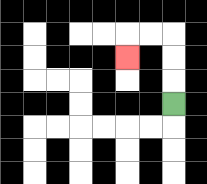{'start': '[7, 4]', 'end': '[5, 2]', 'path_directions': 'U,U,U,L,L,D', 'path_coordinates': '[[7, 4], [7, 3], [7, 2], [7, 1], [6, 1], [5, 1], [5, 2]]'}